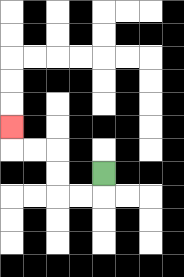{'start': '[4, 7]', 'end': '[0, 5]', 'path_directions': 'D,L,L,U,U,L,L,U', 'path_coordinates': '[[4, 7], [4, 8], [3, 8], [2, 8], [2, 7], [2, 6], [1, 6], [0, 6], [0, 5]]'}